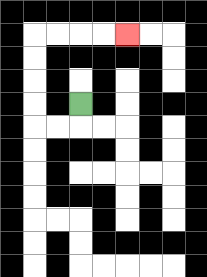{'start': '[3, 4]', 'end': '[5, 1]', 'path_directions': 'D,L,L,U,U,U,U,R,R,R,R', 'path_coordinates': '[[3, 4], [3, 5], [2, 5], [1, 5], [1, 4], [1, 3], [1, 2], [1, 1], [2, 1], [3, 1], [4, 1], [5, 1]]'}